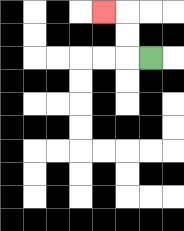{'start': '[6, 2]', 'end': '[4, 0]', 'path_directions': 'L,U,U,L', 'path_coordinates': '[[6, 2], [5, 2], [5, 1], [5, 0], [4, 0]]'}